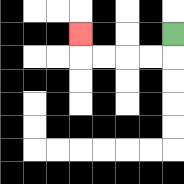{'start': '[7, 1]', 'end': '[3, 1]', 'path_directions': 'D,L,L,L,L,U', 'path_coordinates': '[[7, 1], [7, 2], [6, 2], [5, 2], [4, 2], [3, 2], [3, 1]]'}